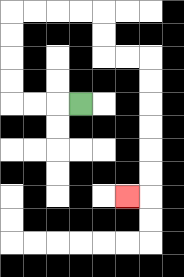{'start': '[3, 4]', 'end': '[5, 8]', 'path_directions': 'L,L,L,U,U,U,U,R,R,R,R,D,D,R,R,D,D,D,D,D,D,L', 'path_coordinates': '[[3, 4], [2, 4], [1, 4], [0, 4], [0, 3], [0, 2], [0, 1], [0, 0], [1, 0], [2, 0], [3, 0], [4, 0], [4, 1], [4, 2], [5, 2], [6, 2], [6, 3], [6, 4], [6, 5], [6, 6], [6, 7], [6, 8], [5, 8]]'}